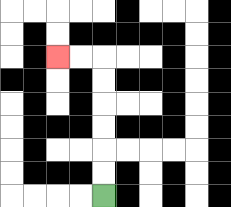{'start': '[4, 8]', 'end': '[2, 2]', 'path_directions': 'U,U,U,U,U,U,L,L', 'path_coordinates': '[[4, 8], [4, 7], [4, 6], [4, 5], [4, 4], [4, 3], [4, 2], [3, 2], [2, 2]]'}